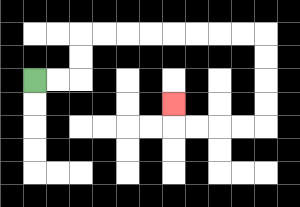{'start': '[1, 3]', 'end': '[7, 4]', 'path_directions': 'R,R,U,U,R,R,R,R,R,R,R,R,D,D,D,D,L,L,L,L,U', 'path_coordinates': '[[1, 3], [2, 3], [3, 3], [3, 2], [3, 1], [4, 1], [5, 1], [6, 1], [7, 1], [8, 1], [9, 1], [10, 1], [11, 1], [11, 2], [11, 3], [11, 4], [11, 5], [10, 5], [9, 5], [8, 5], [7, 5], [7, 4]]'}